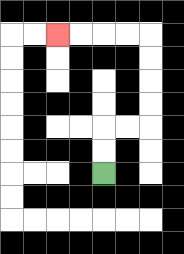{'start': '[4, 7]', 'end': '[2, 1]', 'path_directions': 'U,U,R,R,U,U,U,U,L,L,L,L', 'path_coordinates': '[[4, 7], [4, 6], [4, 5], [5, 5], [6, 5], [6, 4], [6, 3], [6, 2], [6, 1], [5, 1], [4, 1], [3, 1], [2, 1]]'}